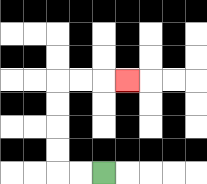{'start': '[4, 7]', 'end': '[5, 3]', 'path_directions': 'L,L,U,U,U,U,R,R,R', 'path_coordinates': '[[4, 7], [3, 7], [2, 7], [2, 6], [2, 5], [2, 4], [2, 3], [3, 3], [4, 3], [5, 3]]'}